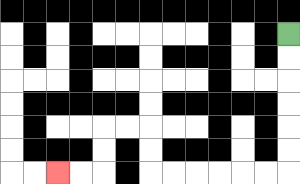{'start': '[12, 1]', 'end': '[2, 7]', 'path_directions': 'D,D,D,D,D,D,L,L,L,L,L,L,U,U,L,L,D,D,L,L', 'path_coordinates': '[[12, 1], [12, 2], [12, 3], [12, 4], [12, 5], [12, 6], [12, 7], [11, 7], [10, 7], [9, 7], [8, 7], [7, 7], [6, 7], [6, 6], [6, 5], [5, 5], [4, 5], [4, 6], [4, 7], [3, 7], [2, 7]]'}